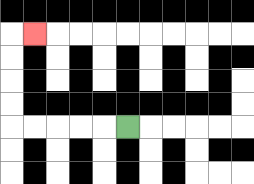{'start': '[5, 5]', 'end': '[1, 1]', 'path_directions': 'L,L,L,L,L,U,U,U,U,R', 'path_coordinates': '[[5, 5], [4, 5], [3, 5], [2, 5], [1, 5], [0, 5], [0, 4], [0, 3], [0, 2], [0, 1], [1, 1]]'}